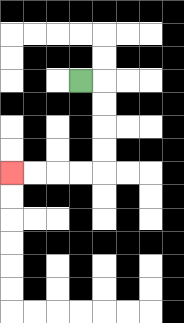{'start': '[3, 3]', 'end': '[0, 7]', 'path_directions': 'R,D,D,D,D,L,L,L,L', 'path_coordinates': '[[3, 3], [4, 3], [4, 4], [4, 5], [4, 6], [4, 7], [3, 7], [2, 7], [1, 7], [0, 7]]'}